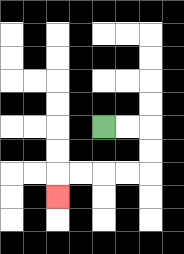{'start': '[4, 5]', 'end': '[2, 8]', 'path_directions': 'R,R,D,D,L,L,L,L,D', 'path_coordinates': '[[4, 5], [5, 5], [6, 5], [6, 6], [6, 7], [5, 7], [4, 7], [3, 7], [2, 7], [2, 8]]'}